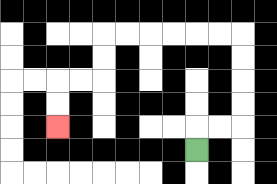{'start': '[8, 6]', 'end': '[2, 5]', 'path_directions': 'U,R,R,U,U,U,U,L,L,L,L,L,L,D,D,L,L,D,D', 'path_coordinates': '[[8, 6], [8, 5], [9, 5], [10, 5], [10, 4], [10, 3], [10, 2], [10, 1], [9, 1], [8, 1], [7, 1], [6, 1], [5, 1], [4, 1], [4, 2], [4, 3], [3, 3], [2, 3], [2, 4], [2, 5]]'}